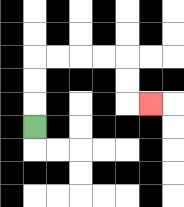{'start': '[1, 5]', 'end': '[6, 4]', 'path_directions': 'U,U,U,R,R,R,R,D,D,R', 'path_coordinates': '[[1, 5], [1, 4], [1, 3], [1, 2], [2, 2], [3, 2], [4, 2], [5, 2], [5, 3], [5, 4], [6, 4]]'}